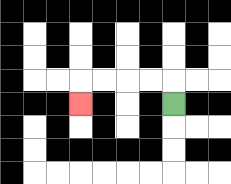{'start': '[7, 4]', 'end': '[3, 4]', 'path_directions': 'U,L,L,L,L,D', 'path_coordinates': '[[7, 4], [7, 3], [6, 3], [5, 3], [4, 3], [3, 3], [3, 4]]'}